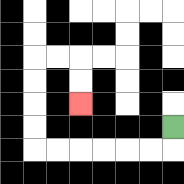{'start': '[7, 5]', 'end': '[3, 4]', 'path_directions': 'D,L,L,L,L,L,L,U,U,U,U,R,R,D,D', 'path_coordinates': '[[7, 5], [7, 6], [6, 6], [5, 6], [4, 6], [3, 6], [2, 6], [1, 6], [1, 5], [1, 4], [1, 3], [1, 2], [2, 2], [3, 2], [3, 3], [3, 4]]'}